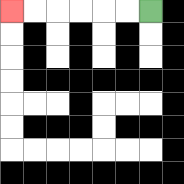{'start': '[6, 0]', 'end': '[0, 0]', 'path_directions': 'L,L,L,L,L,L', 'path_coordinates': '[[6, 0], [5, 0], [4, 0], [3, 0], [2, 0], [1, 0], [0, 0]]'}